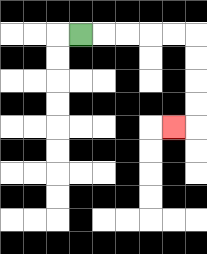{'start': '[3, 1]', 'end': '[7, 5]', 'path_directions': 'R,R,R,R,R,D,D,D,D,L', 'path_coordinates': '[[3, 1], [4, 1], [5, 1], [6, 1], [7, 1], [8, 1], [8, 2], [8, 3], [8, 4], [8, 5], [7, 5]]'}